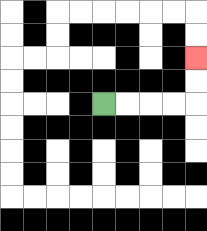{'start': '[4, 4]', 'end': '[8, 2]', 'path_directions': 'R,R,R,R,U,U', 'path_coordinates': '[[4, 4], [5, 4], [6, 4], [7, 4], [8, 4], [8, 3], [8, 2]]'}